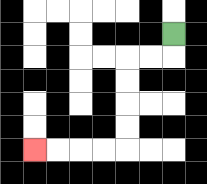{'start': '[7, 1]', 'end': '[1, 6]', 'path_directions': 'D,L,L,D,D,D,D,L,L,L,L', 'path_coordinates': '[[7, 1], [7, 2], [6, 2], [5, 2], [5, 3], [5, 4], [5, 5], [5, 6], [4, 6], [3, 6], [2, 6], [1, 6]]'}